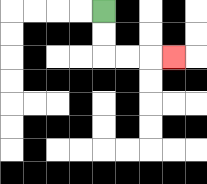{'start': '[4, 0]', 'end': '[7, 2]', 'path_directions': 'D,D,R,R,R', 'path_coordinates': '[[4, 0], [4, 1], [4, 2], [5, 2], [6, 2], [7, 2]]'}